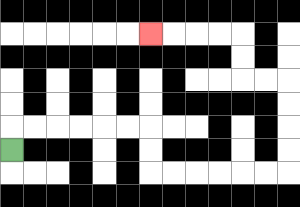{'start': '[0, 6]', 'end': '[6, 1]', 'path_directions': 'U,R,R,R,R,R,R,D,D,R,R,R,R,R,R,U,U,U,U,L,L,U,U,L,L,L,L', 'path_coordinates': '[[0, 6], [0, 5], [1, 5], [2, 5], [3, 5], [4, 5], [5, 5], [6, 5], [6, 6], [6, 7], [7, 7], [8, 7], [9, 7], [10, 7], [11, 7], [12, 7], [12, 6], [12, 5], [12, 4], [12, 3], [11, 3], [10, 3], [10, 2], [10, 1], [9, 1], [8, 1], [7, 1], [6, 1]]'}